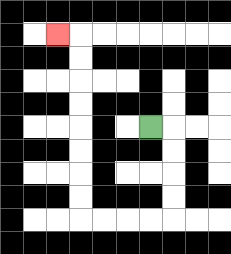{'start': '[6, 5]', 'end': '[2, 1]', 'path_directions': 'R,D,D,D,D,L,L,L,L,U,U,U,U,U,U,U,U,L', 'path_coordinates': '[[6, 5], [7, 5], [7, 6], [7, 7], [7, 8], [7, 9], [6, 9], [5, 9], [4, 9], [3, 9], [3, 8], [3, 7], [3, 6], [3, 5], [3, 4], [3, 3], [3, 2], [3, 1], [2, 1]]'}